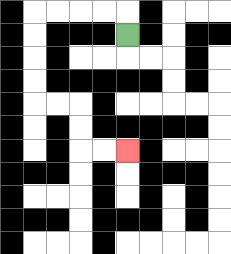{'start': '[5, 1]', 'end': '[5, 6]', 'path_directions': 'U,L,L,L,L,D,D,D,D,R,R,D,D,R,R', 'path_coordinates': '[[5, 1], [5, 0], [4, 0], [3, 0], [2, 0], [1, 0], [1, 1], [1, 2], [1, 3], [1, 4], [2, 4], [3, 4], [3, 5], [3, 6], [4, 6], [5, 6]]'}